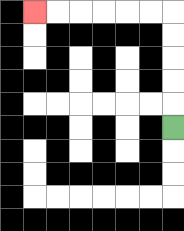{'start': '[7, 5]', 'end': '[1, 0]', 'path_directions': 'U,U,U,U,U,L,L,L,L,L,L', 'path_coordinates': '[[7, 5], [7, 4], [7, 3], [7, 2], [7, 1], [7, 0], [6, 0], [5, 0], [4, 0], [3, 0], [2, 0], [1, 0]]'}